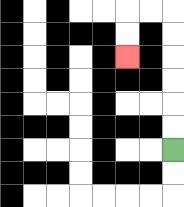{'start': '[7, 6]', 'end': '[5, 2]', 'path_directions': 'U,U,U,U,U,U,L,L,D,D', 'path_coordinates': '[[7, 6], [7, 5], [7, 4], [7, 3], [7, 2], [7, 1], [7, 0], [6, 0], [5, 0], [5, 1], [5, 2]]'}